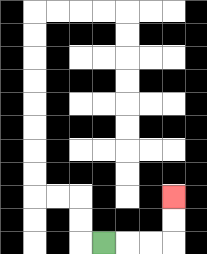{'start': '[4, 10]', 'end': '[7, 8]', 'path_directions': 'R,R,R,U,U', 'path_coordinates': '[[4, 10], [5, 10], [6, 10], [7, 10], [7, 9], [7, 8]]'}